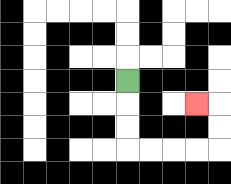{'start': '[5, 3]', 'end': '[8, 4]', 'path_directions': 'D,D,D,R,R,R,R,U,U,L', 'path_coordinates': '[[5, 3], [5, 4], [5, 5], [5, 6], [6, 6], [7, 6], [8, 6], [9, 6], [9, 5], [9, 4], [8, 4]]'}